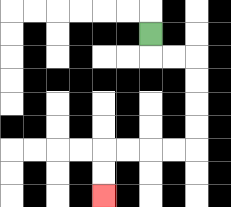{'start': '[6, 1]', 'end': '[4, 8]', 'path_directions': 'D,R,R,D,D,D,D,L,L,L,L,D,D', 'path_coordinates': '[[6, 1], [6, 2], [7, 2], [8, 2], [8, 3], [8, 4], [8, 5], [8, 6], [7, 6], [6, 6], [5, 6], [4, 6], [4, 7], [4, 8]]'}